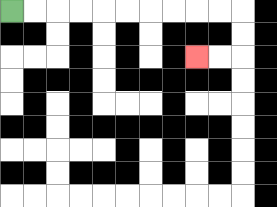{'start': '[0, 0]', 'end': '[8, 2]', 'path_directions': 'R,R,R,R,R,R,R,R,R,R,D,D,L,L', 'path_coordinates': '[[0, 0], [1, 0], [2, 0], [3, 0], [4, 0], [5, 0], [6, 0], [7, 0], [8, 0], [9, 0], [10, 0], [10, 1], [10, 2], [9, 2], [8, 2]]'}